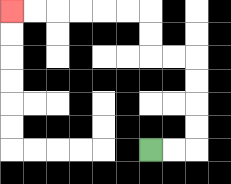{'start': '[6, 6]', 'end': '[0, 0]', 'path_directions': 'R,R,U,U,U,U,L,L,U,U,L,L,L,L,L,L', 'path_coordinates': '[[6, 6], [7, 6], [8, 6], [8, 5], [8, 4], [8, 3], [8, 2], [7, 2], [6, 2], [6, 1], [6, 0], [5, 0], [4, 0], [3, 0], [2, 0], [1, 0], [0, 0]]'}